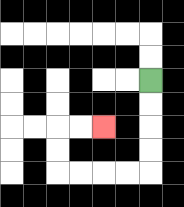{'start': '[6, 3]', 'end': '[4, 5]', 'path_directions': 'D,D,D,D,L,L,L,L,U,U,R,R', 'path_coordinates': '[[6, 3], [6, 4], [6, 5], [6, 6], [6, 7], [5, 7], [4, 7], [3, 7], [2, 7], [2, 6], [2, 5], [3, 5], [4, 5]]'}